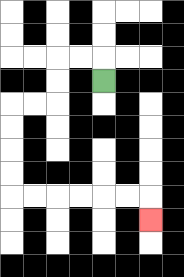{'start': '[4, 3]', 'end': '[6, 9]', 'path_directions': 'U,L,L,D,D,L,L,D,D,D,D,R,R,R,R,R,R,D', 'path_coordinates': '[[4, 3], [4, 2], [3, 2], [2, 2], [2, 3], [2, 4], [1, 4], [0, 4], [0, 5], [0, 6], [0, 7], [0, 8], [1, 8], [2, 8], [3, 8], [4, 8], [5, 8], [6, 8], [6, 9]]'}